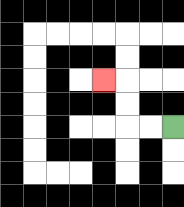{'start': '[7, 5]', 'end': '[4, 3]', 'path_directions': 'L,L,U,U,L', 'path_coordinates': '[[7, 5], [6, 5], [5, 5], [5, 4], [5, 3], [4, 3]]'}